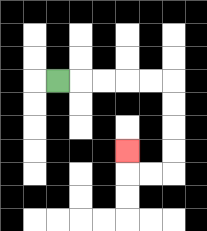{'start': '[2, 3]', 'end': '[5, 6]', 'path_directions': 'R,R,R,R,R,D,D,D,D,L,L,U', 'path_coordinates': '[[2, 3], [3, 3], [4, 3], [5, 3], [6, 3], [7, 3], [7, 4], [7, 5], [7, 6], [7, 7], [6, 7], [5, 7], [5, 6]]'}